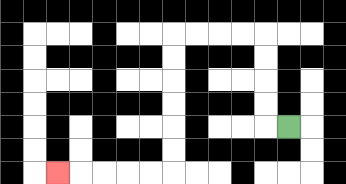{'start': '[12, 5]', 'end': '[2, 7]', 'path_directions': 'L,U,U,U,U,L,L,L,L,D,D,D,D,D,D,L,L,L,L,L', 'path_coordinates': '[[12, 5], [11, 5], [11, 4], [11, 3], [11, 2], [11, 1], [10, 1], [9, 1], [8, 1], [7, 1], [7, 2], [7, 3], [7, 4], [7, 5], [7, 6], [7, 7], [6, 7], [5, 7], [4, 7], [3, 7], [2, 7]]'}